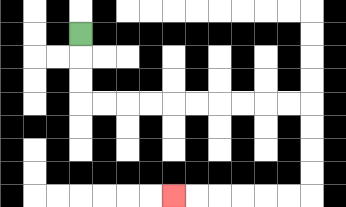{'start': '[3, 1]', 'end': '[7, 8]', 'path_directions': 'D,D,D,R,R,R,R,R,R,R,R,R,R,D,D,D,D,L,L,L,L,L,L', 'path_coordinates': '[[3, 1], [3, 2], [3, 3], [3, 4], [4, 4], [5, 4], [6, 4], [7, 4], [8, 4], [9, 4], [10, 4], [11, 4], [12, 4], [13, 4], [13, 5], [13, 6], [13, 7], [13, 8], [12, 8], [11, 8], [10, 8], [9, 8], [8, 8], [7, 8]]'}